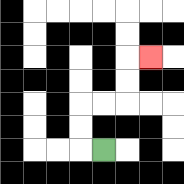{'start': '[4, 6]', 'end': '[6, 2]', 'path_directions': 'L,U,U,R,R,U,U,R', 'path_coordinates': '[[4, 6], [3, 6], [3, 5], [3, 4], [4, 4], [5, 4], [5, 3], [5, 2], [6, 2]]'}